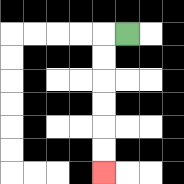{'start': '[5, 1]', 'end': '[4, 7]', 'path_directions': 'L,D,D,D,D,D,D', 'path_coordinates': '[[5, 1], [4, 1], [4, 2], [4, 3], [4, 4], [4, 5], [4, 6], [4, 7]]'}